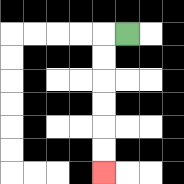{'start': '[5, 1]', 'end': '[4, 7]', 'path_directions': 'L,D,D,D,D,D,D', 'path_coordinates': '[[5, 1], [4, 1], [4, 2], [4, 3], [4, 4], [4, 5], [4, 6], [4, 7]]'}